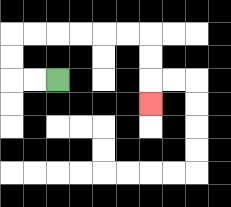{'start': '[2, 3]', 'end': '[6, 4]', 'path_directions': 'L,L,U,U,R,R,R,R,R,R,D,D,D', 'path_coordinates': '[[2, 3], [1, 3], [0, 3], [0, 2], [0, 1], [1, 1], [2, 1], [3, 1], [4, 1], [5, 1], [6, 1], [6, 2], [6, 3], [6, 4]]'}